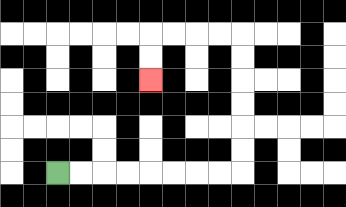{'start': '[2, 7]', 'end': '[6, 3]', 'path_directions': 'R,R,R,R,R,R,R,R,U,U,U,U,U,U,L,L,L,L,D,D', 'path_coordinates': '[[2, 7], [3, 7], [4, 7], [5, 7], [6, 7], [7, 7], [8, 7], [9, 7], [10, 7], [10, 6], [10, 5], [10, 4], [10, 3], [10, 2], [10, 1], [9, 1], [8, 1], [7, 1], [6, 1], [6, 2], [6, 3]]'}